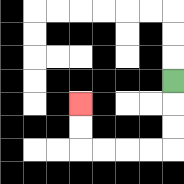{'start': '[7, 3]', 'end': '[3, 4]', 'path_directions': 'D,D,D,L,L,L,L,U,U', 'path_coordinates': '[[7, 3], [7, 4], [7, 5], [7, 6], [6, 6], [5, 6], [4, 6], [3, 6], [3, 5], [3, 4]]'}